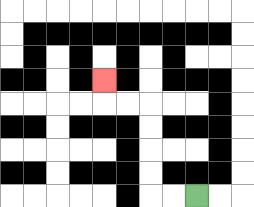{'start': '[8, 8]', 'end': '[4, 3]', 'path_directions': 'L,L,U,U,U,U,L,L,U', 'path_coordinates': '[[8, 8], [7, 8], [6, 8], [6, 7], [6, 6], [6, 5], [6, 4], [5, 4], [4, 4], [4, 3]]'}